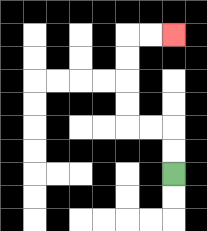{'start': '[7, 7]', 'end': '[7, 1]', 'path_directions': 'U,U,L,L,U,U,U,U,R,R', 'path_coordinates': '[[7, 7], [7, 6], [7, 5], [6, 5], [5, 5], [5, 4], [5, 3], [5, 2], [5, 1], [6, 1], [7, 1]]'}